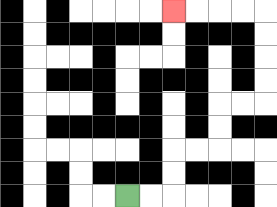{'start': '[5, 8]', 'end': '[7, 0]', 'path_directions': 'R,R,U,U,R,R,U,U,R,R,U,U,U,U,L,L,L,L', 'path_coordinates': '[[5, 8], [6, 8], [7, 8], [7, 7], [7, 6], [8, 6], [9, 6], [9, 5], [9, 4], [10, 4], [11, 4], [11, 3], [11, 2], [11, 1], [11, 0], [10, 0], [9, 0], [8, 0], [7, 0]]'}